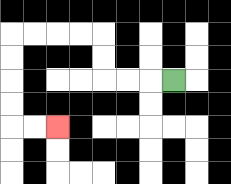{'start': '[7, 3]', 'end': '[2, 5]', 'path_directions': 'L,L,L,U,U,L,L,L,L,D,D,D,D,R,R', 'path_coordinates': '[[7, 3], [6, 3], [5, 3], [4, 3], [4, 2], [4, 1], [3, 1], [2, 1], [1, 1], [0, 1], [0, 2], [0, 3], [0, 4], [0, 5], [1, 5], [2, 5]]'}